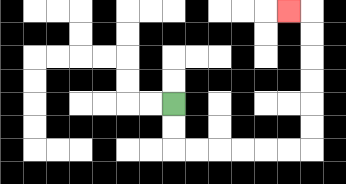{'start': '[7, 4]', 'end': '[12, 0]', 'path_directions': 'D,D,R,R,R,R,R,R,U,U,U,U,U,U,L', 'path_coordinates': '[[7, 4], [7, 5], [7, 6], [8, 6], [9, 6], [10, 6], [11, 6], [12, 6], [13, 6], [13, 5], [13, 4], [13, 3], [13, 2], [13, 1], [13, 0], [12, 0]]'}